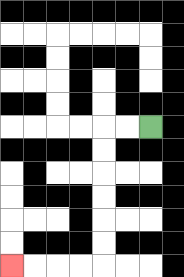{'start': '[6, 5]', 'end': '[0, 11]', 'path_directions': 'L,L,D,D,D,D,D,D,L,L,L,L', 'path_coordinates': '[[6, 5], [5, 5], [4, 5], [4, 6], [4, 7], [4, 8], [4, 9], [4, 10], [4, 11], [3, 11], [2, 11], [1, 11], [0, 11]]'}